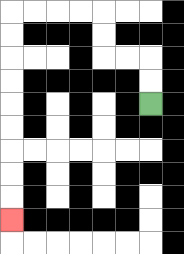{'start': '[6, 4]', 'end': '[0, 9]', 'path_directions': 'U,U,L,L,U,U,L,L,L,L,D,D,D,D,D,D,D,D,D', 'path_coordinates': '[[6, 4], [6, 3], [6, 2], [5, 2], [4, 2], [4, 1], [4, 0], [3, 0], [2, 0], [1, 0], [0, 0], [0, 1], [0, 2], [0, 3], [0, 4], [0, 5], [0, 6], [0, 7], [0, 8], [0, 9]]'}